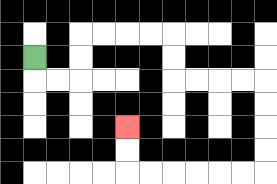{'start': '[1, 2]', 'end': '[5, 5]', 'path_directions': 'D,R,R,U,U,R,R,R,R,D,D,R,R,R,R,D,D,D,D,L,L,L,L,L,L,U,U', 'path_coordinates': '[[1, 2], [1, 3], [2, 3], [3, 3], [3, 2], [3, 1], [4, 1], [5, 1], [6, 1], [7, 1], [7, 2], [7, 3], [8, 3], [9, 3], [10, 3], [11, 3], [11, 4], [11, 5], [11, 6], [11, 7], [10, 7], [9, 7], [8, 7], [7, 7], [6, 7], [5, 7], [5, 6], [5, 5]]'}